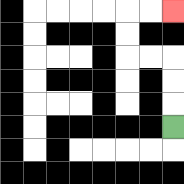{'start': '[7, 5]', 'end': '[7, 0]', 'path_directions': 'U,U,U,L,L,U,U,R,R', 'path_coordinates': '[[7, 5], [7, 4], [7, 3], [7, 2], [6, 2], [5, 2], [5, 1], [5, 0], [6, 0], [7, 0]]'}